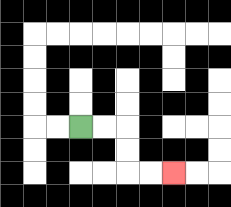{'start': '[3, 5]', 'end': '[7, 7]', 'path_directions': 'R,R,D,D,R,R', 'path_coordinates': '[[3, 5], [4, 5], [5, 5], [5, 6], [5, 7], [6, 7], [7, 7]]'}